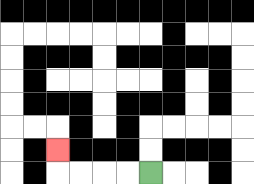{'start': '[6, 7]', 'end': '[2, 6]', 'path_directions': 'L,L,L,L,U', 'path_coordinates': '[[6, 7], [5, 7], [4, 7], [3, 7], [2, 7], [2, 6]]'}